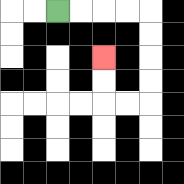{'start': '[2, 0]', 'end': '[4, 2]', 'path_directions': 'R,R,R,R,D,D,D,D,L,L,U,U', 'path_coordinates': '[[2, 0], [3, 0], [4, 0], [5, 0], [6, 0], [6, 1], [6, 2], [6, 3], [6, 4], [5, 4], [4, 4], [4, 3], [4, 2]]'}